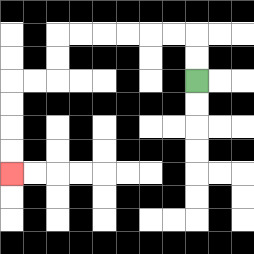{'start': '[8, 3]', 'end': '[0, 7]', 'path_directions': 'U,U,L,L,L,L,L,L,D,D,L,L,D,D,D,D', 'path_coordinates': '[[8, 3], [8, 2], [8, 1], [7, 1], [6, 1], [5, 1], [4, 1], [3, 1], [2, 1], [2, 2], [2, 3], [1, 3], [0, 3], [0, 4], [0, 5], [0, 6], [0, 7]]'}